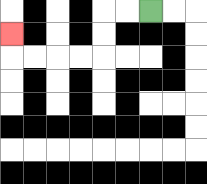{'start': '[6, 0]', 'end': '[0, 1]', 'path_directions': 'L,L,D,D,L,L,L,L,U', 'path_coordinates': '[[6, 0], [5, 0], [4, 0], [4, 1], [4, 2], [3, 2], [2, 2], [1, 2], [0, 2], [0, 1]]'}